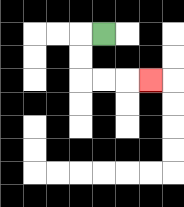{'start': '[4, 1]', 'end': '[6, 3]', 'path_directions': 'L,D,D,R,R,R', 'path_coordinates': '[[4, 1], [3, 1], [3, 2], [3, 3], [4, 3], [5, 3], [6, 3]]'}